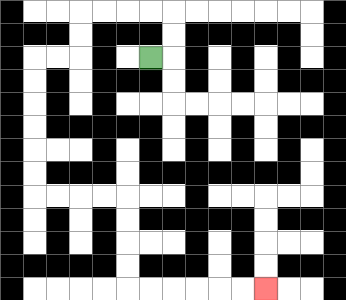{'start': '[6, 2]', 'end': '[11, 12]', 'path_directions': 'R,U,U,L,L,L,L,D,D,L,L,D,D,D,D,D,D,R,R,R,R,D,D,D,D,R,R,R,R,R,R', 'path_coordinates': '[[6, 2], [7, 2], [7, 1], [7, 0], [6, 0], [5, 0], [4, 0], [3, 0], [3, 1], [3, 2], [2, 2], [1, 2], [1, 3], [1, 4], [1, 5], [1, 6], [1, 7], [1, 8], [2, 8], [3, 8], [4, 8], [5, 8], [5, 9], [5, 10], [5, 11], [5, 12], [6, 12], [7, 12], [8, 12], [9, 12], [10, 12], [11, 12]]'}